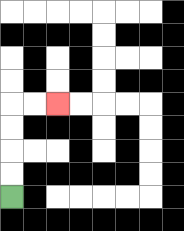{'start': '[0, 8]', 'end': '[2, 4]', 'path_directions': 'U,U,U,U,R,R', 'path_coordinates': '[[0, 8], [0, 7], [0, 6], [0, 5], [0, 4], [1, 4], [2, 4]]'}